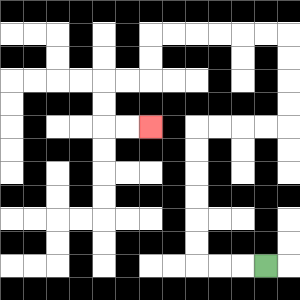{'start': '[11, 11]', 'end': '[6, 5]', 'path_directions': 'L,L,L,U,U,U,U,U,U,R,R,R,R,U,U,U,U,L,L,L,L,L,L,D,D,L,L,D,D,R,R', 'path_coordinates': '[[11, 11], [10, 11], [9, 11], [8, 11], [8, 10], [8, 9], [8, 8], [8, 7], [8, 6], [8, 5], [9, 5], [10, 5], [11, 5], [12, 5], [12, 4], [12, 3], [12, 2], [12, 1], [11, 1], [10, 1], [9, 1], [8, 1], [7, 1], [6, 1], [6, 2], [6, 3], [5, 3], [4, 3], [4, 4], [4, 5], [5, 5], [6, 5]]'}